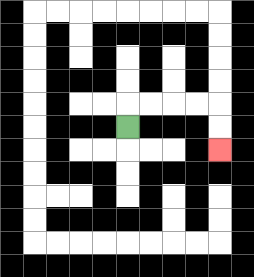{'start': '[5, 5]', 'end': '[9, 6]', 'path_directions': 'U,R,R,R,R,D,D', 'path_coordinates': '[[5, 5], [5, 4], [6, 4], [7, 4], [8, 4], [9, 4], [9, 5], [9, 6]]'}